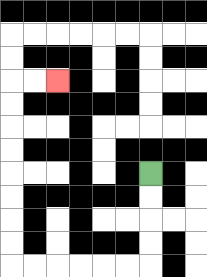{'start': '[6, 7]', 'end': '[2, 3]', 'path_directions': 'D,D,D,D,L,L,L,L,L,L,U,U,U,U,U,U,U,U,R,R', 'path_coordinates': '[[6, 7], [6, 8], [6, 9], [6, 10], [6, 11], [5, 11], [4, 11], [3, 11], [2, 11], [1, 11], [0, 11], [0, 10], [0, 9], [0, 8], [0, 7], [0, 6], [0, 5], [0, 4], [0, 3], [1, 3], [2, 3]]'}